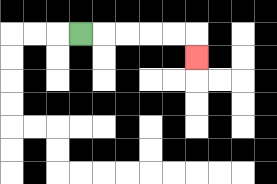{'start': '[3, 1]', 'end': '[8, 2]', 'path_directions': 'R,R,R,R,R,D', 'path_coordinates': '[[3, 1], [4, 1], [5, 1], [6, 1], [7, 1], [8, 1], [8, 2]]'}